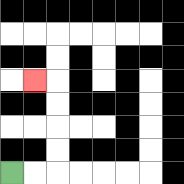{'start': '[0, 7]', 'end': '[1, 3]', 'path_directions': 'R,R,U,U,U,U,L', 'path_coordinates': '[[0, 7], [1, 7], [2, 7], [2, 6], [2, 5], [2, 4], [2, 3], [1, 3]]'}